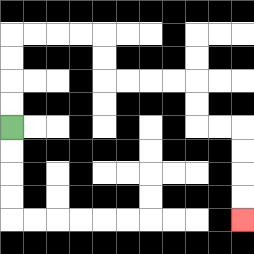{'start': '[0, 5]', 'end': '[10, 9]', 'path_directions': 'U,U,U,U,R,R,R,R,D,D,R,R,R,R,D,D,R,R,D,D,D,D', 'path_coordinates': '[[0, 5], [0, 4], [0, 3], [0, 2], [0, 1], [1, 1], [2, 1], [3, 1], [4, 1], [4, 2], [4, 3], [5, 3], [6, 3], [7, 3], [8, 3], [8, 4], [8, 5], [9, 5], [10, 5], [10, 6], [10, 7], [10, 8], [10, 9]]'}